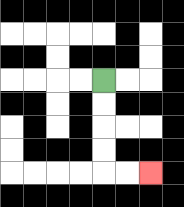{'start': '[4, 3]', 'end': '[6, 7]', 'path_directions': 'D,D,D,D,R,R', 'path_coordinates': '[[4, 3], [4, 4], [4, 5], [4, 6], [4, 7], [5, 7], [6, 7]]'}